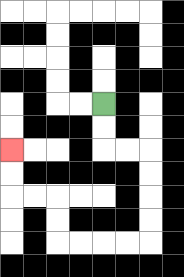{'start': '[4, 4]', 'end': '[0, 6]', 'path_directions': 'D,D,R,R,D,D,D,D,L,L,L,L,U,U,L,L,U,U', 'path_coordinates': '[[4, 4], [4, 5], [4, 6], [5, 6], [6, 6], [6, 7], [6, 8], [6, 9], [6, 10], [5, 10], [4, 10], [3, 10], [2, 10], [2, 9], [2, 8], [1, 8], [0, 8], [0, 7], [0, 6]]'}